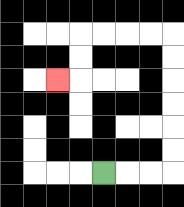{'start': '[4, 7]', 'end': '[2, 3]', 'path_directions': 'R,R,R,U,U,U,U,U,U,L,L,L,L,D,D,L', 'path_coordinates': '[[4, 7], [5, 7], [6, 7], [7, 7], [7, 6], [7, 5], [7, 4], [7, 3], [7, 2], [7, 1], [6, 1], [5, 1], [4, 1], [3, 1], [3, 2], [3, 3], [2, 3]]'}